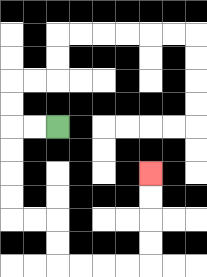{'start': '[2, 5]', 'end': '[6, 7]', 'path_directions': 'L,L,D,D,D,D,R,R,D,D,R,R,R,R,U,U,U,U', 'path_coordinates': '[[2, 5], [1, 5], [0, 5], [0, 6], [0, 7], [0, 8], [0, 9], [1, 9], [2, 9], [2, 10], [2, 11], [3, 11], [4, 11], [5, 11], [6, 11], [6, 10], [6, 9], [6, 8], [6, 7]]'}